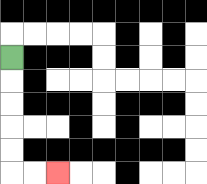{'start': '[0, 2]', 'end': '[2, 7]', 'path_directions': 'D,D,D,D,D,R,R', 'path_coordinates': '[[0, 2], [0, 3], [0, 4], [0, 5], [0, 6], [0, 7], [1, 7], [2, 7]]'}